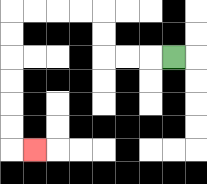{'start': '[7, 2]', 'end': '[1, 6]', 'path_directions': 'L,L,L,U,U,L,L,L,L,D,D,D,D,D,D,R', 'path_coordinates': '[[7, 2], [6, 2], [5, 2], [4, 2], [4, 1], [4, 0], [3, 0], [2, 0], [1, 0], [0, 0], [0, 1], [0, 2], [0, 3], [0, 4], [0, 5], [0, 6], [1, 6]]'}